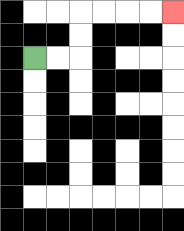{'start': '[1, 2]', 'end': '[7, 0]', 'path_directions': 'R,R,U,U,R,R,R,R', 'path_coordinates': '[[1, 2], [2, 2], [3, 2], [3, 1], [3, 0], [4, 0], [5, 0], [6, 0], [7, 0]]'}